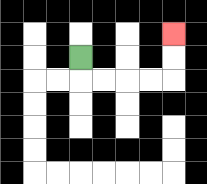{'start': '[3, 2]', 'end': '[7, 1]', 'path_directions': 'D,R,R,R,R,U,U', 'path_coordinates': '[[3, 2], [3, 3], [4, 3], [5, 3], [6, 3], [7, 3], [7, 2], [7, 1]]'}